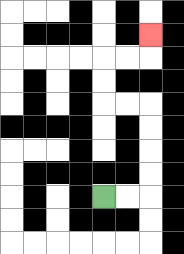{'start': '[4, 8]', 'end': '[6, 1]', 'path_directions': 'R,R,U,U,U,U,L,L,U,U,R,R,U', 'path_coordinates': '[[4, 8], [5, 8], [6, 8], [6, 7], [6, 6], [6, 5], [6, 4], [5, 4], [4, 4], [4, 3], [4, 2], [5, 2], [6, 2], [6, 1]]'}